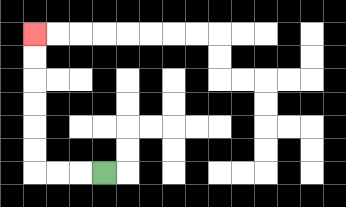{'start': '[4, 7]', 'end': '[1, 1]', 'path_directions': 'L,L,L,U,U,U,U,U,U', 'path_coordinates': '[[4, 7], [3, 7], [2, 7], [1, 7], [1, 6], [1, 5], [1, 4], [1, 3], [1, 2], [1, 1]]'}